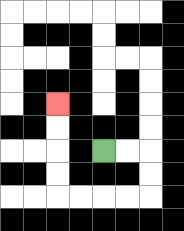{'start': '[4, 6]', 'end': '[2, 4]', 'path_directions': 'R,R,D,D,L,L,L,L,U,U,U,U', 'path_coordinates': '[[4, 6], [5, 6], [6, 6], [6, 7], [6, 8], [5, 8], [4, 8], [3, 8], [2, 8], [2, 7], [2, 6], [2, 5], [2, 4]]'}